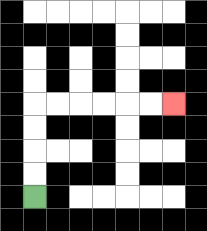{'start': '[1, 8]', 'end': '[7, 4]', 'path_directions': 'U,U,U,U,R,R,R,R,R,R', 'path_coordinates': '[[1, 8], [1, 7], [1, 6], [1, 5], [1, 4], [2, 4], [3, 4], [4, 4], [5, 4], [6, 4], [7, 4]]'}